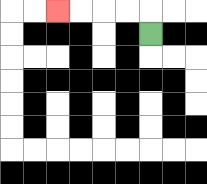{'start': '[6, 1]', 'end': '[2, 0]', 'path_directions': 'U,L,L,L,L', 'path_coordinates': '[[6, 1], [6, 0], [5, 0], [4, 0], [3, 0], [2, 0]]'}